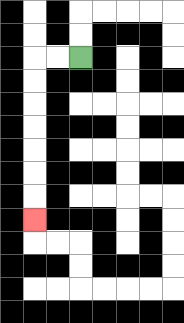{'start': '[3, 2]', 'end': '[1, 9]', 'path_directions': 'L,L,D,D,D,D,D,D,D', 'path_coordinates': '[[3, 2], [2, 2], [1, 2], [1, 3], [1, 4], [1, 5], [1, 6], [1, 7], [1, 8], [1, 9]]'}